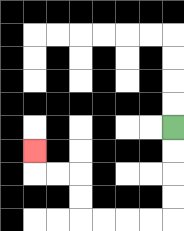{'start': '[7, 5]', 'end': '[1, 6]', 'path_directions': 'D,D,D,D,L,L,L,L,U,U,L,L,U', 'path_coordinates': '[[7, 5], [7, 6], [7, 7], [7, 8], [7, 9], [6, 9], [5, 9], [4, 9], [3, 9], [3, 8], [3, 7], [2, 7], [1, 7], [1, 6]]'}